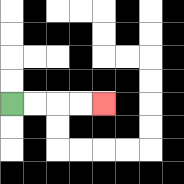{'start': '[0, 4]', 'end': '[4, 4]', 'path_directions': 'R,R,R,R', 'path_coordinates': '[[0, 4], [1, 4], [2, 4], [3, 4], [4, 4]]'}